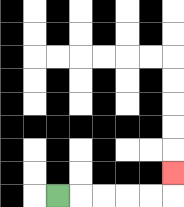{'start': '[2, 8]', 'end': '[7, 7]', 'path_directions': 'R,R,R,R,R,U', 'path_coordinates': '[[2, 8], [3, 8], [4, 8], [5, 8], [6, 8], [7, 8], [7, 7]]'}